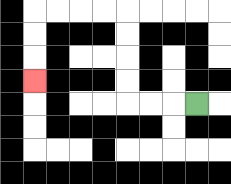{'start': '[8, 4]', 'end': '[1, 3]', 'path_directions': 'L,L,L,U,U,U,U,L,L,L,L,D,D,D', 'path_coordinates': '[[8, 4], [7, 4], [6, 4], [5, 4], [5, 3], [5, 2], [5, 1], [5, 0], [4, 0], [3, 0], [2, 0], [1, 0], [1, 1], [1, 2], [1, 3]]'}